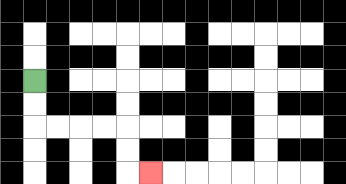{'start': '[1, 3]', 'end': '[6, 7]', 'path_directions': 'D,D,R,R,R,R,D,D,R', 'path_coordinates': '[[1, 3], [1, 4], [1, 5], [2, 5], [3, 5], [4, 5], [5, 5], [5, 6], [5, 7], [6, 7]]'}